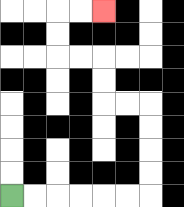{'start': '[0, 8]', 'end': '[4, 0]', 'path_directions': 'R,R,R,R,R,R,U,U,U,U,L,L,U,U,L,L,U,U,R,R', 'path_coordinates': '[[0, 8], [1, 8], [2, 8], [3, 8], [4, 8], [5, 8], [6, 8], [6, 7], [6, 6], [6, 5], [6, 4], [5, 4], [4, 4], [4, 3], [4, 2], [3, 2], [2, 2], [2, 1], [2, 0], [3, 0], [4, 0]]'}